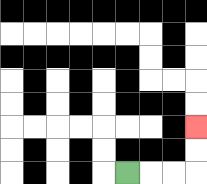{'start': '[5, 7]', 'end': '[8, 5]', 'path_directions': 'R,R,R,U,U', 'path_coordinates': '[[5, 7], [6, 7], [7, 7], [8, 7], [8, 6], [8, 5]]'}